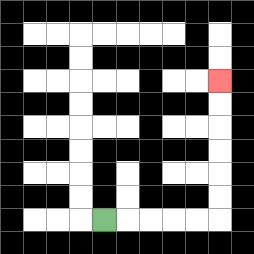{'start': '[4, 9]', 'end': '[9, 3]', 'path_directions': 'R,R,R,R,R,U,U,U,U,U,U', 'path_coordinates': '[[4, 9], [5, 9], [6, 9], [7, 9], [8, 9], [9, 9], [9, 8], [9, 7], [9, 6], [9, 5], [9, 4], [9, 3]]'}